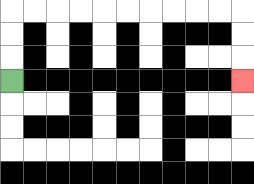{'start': '[0, 3]', 'end': '[10, 3]', 'path_directions': 'U,U,U,R,R,R,R,R,R,R,R,R,R,D,D,D', 'path_coordinates': '[[0, 3], [0, 2], [0, 1], [0, 0], [1, 0], [2, 0], [3, 0], [4, 0], [5, 0], [6, 0], [7, 0], [8, 0], [9, 0], [10, 0], [10, 1], [10, 2], [10, 3]]'}